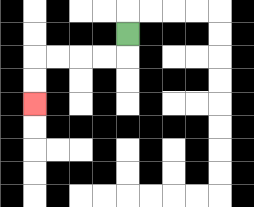{'start': '[5, 1]', 'end': '[1, 4]', 'path_directions': 'D,L,L,L,L,D,D', 'path_coordinates': '[[5, 1], [5, 2], [4, 2], [3, 2], [2, 2], [1, 2], [1, 3], [1, 4]]'}